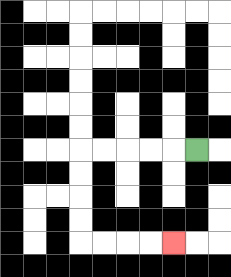{'start': '[8, 6]', 'end': '[7, 10]', 'path_directions': 'L,L,L,L,L,D,D,D,D,R,R,R,R', 'path_coordinates': '[[8, 6], [7, 6], [6, 6], [5, 6], [4, 6], [3, 6], [3, 7], [3, 8], [3, 9], [3, 10], [4, 10], [5, 10], [6, 10], [7, 10]]'}